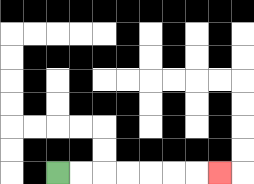{'start': '[2, 7]', 'end': '[9, 7]', 'path_directions': 'R,R,R,R,R,R,R', 'path_coordinates': '[[2, 7], [3, 7], [4, 7], [5, 7], [6, 7], [7, 7], [8, 7], [9, 7]]'}